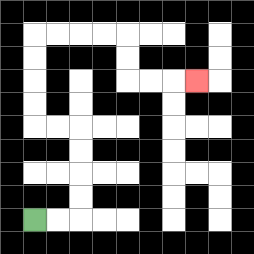{'start': '[1, 9]', 'end': '[8, 3]', 'path_directions': 'R,R,U,U,U,U,L,L,U,U,U,U,R,R,R,R,D,D,R,R,R', 'path_coordinates': '[[1, 9], [2, 9], [3, 9], [3, 8], [3, 7], [3, 6], [3, 5], [2, 5], [1, 5], [1, 4], [1, 3], [1, 2], [1, 1], [2, 1], [3, 1], [4, 1], [5, 1], [5, 2], [5, 3], [6, 3], [7, 3], [8, 3]]'}